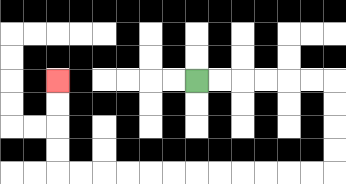{'start': '[8, 3]', 'end': '[2, 3]', 'path_directions': 'R,R,R,R,R,R,D,D,D,D,L,L,L,L,L,L,L,L,L,L,L,L,U,U,U,U', 'path_coordinates': '[[8, 3], [9, 3], [10, 3], [11, 3], [12, 3], [13, 3], [14, 3], [14, 4], [14, 5], [14, 6], [14, 7], [13, 7], [12, 7], [11, 7], [10, 7], [9, 7], [8, 7], [7, 7], [6, 7], [5, 7], [4, 7], [3, 7], [2, 7], [2, 6], [2, 5], [2, 4], [2, 3]]'}